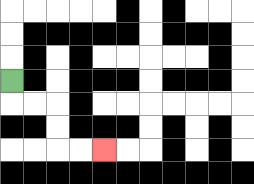{'start': '[0, 3]', 'end': '[4, 6]', 'path_directions': 'D,R,R,D,D,R,R', 'path_coordinates': '[[0, 3], [0, 4], [1, 4], [2, 4], [2, 5], [2, 6], [3, 6], [4, 6]]'}